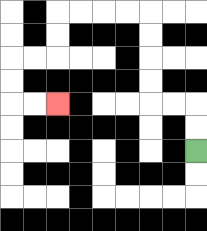{'start': '[8, 6]', 'end': '[2, 4]', 'path_directions': 'U,U,L,L,U,U,U,U,L,L,L,L,D,D,L,L,D,D,R,R', 'path_coordinates': '[[8, 6], [8, 5], [8, 4], [7, 4], [6, 4], [6, 3], [6, 2], [6, 1], [6, 0], [5, 0], [4, 0], [3, 0], [2, 0], [2, 1], [2, 2], [1, 2], [0, 2], [0, 3], [0, 4], [1, 4], [2, 4]]'}